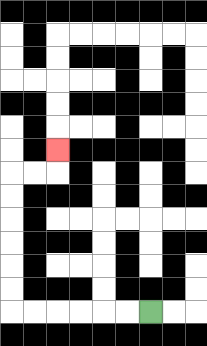{'start': '[6, 13]', 'end': '[2, 6]', 'path_directions': 'L,L,L,L,L,L,U,U,U,U,U,U,R,R,U', 'path_coordinates': '[[6, 13], [5, 13], [4, 13], [3, 13], [2, 13], [1, 13], [0, 13], [0, 12], [0, 11], [0, 10], [0, 9], [0, 8], [0, 7], [1, 7], [2, 7], [2, 6]]'}